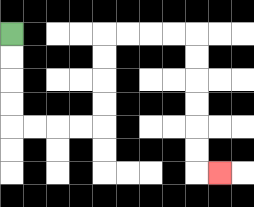{'start': '[0, 1]', 'end': '[9, 7]', 'path_directions': 'D,D,D,D,R,R,R,R,U,U,U,U,R,R,R,R,D,D,D,D,D,D,R', 'path_coordinates': '[[0, 1], [0, 2], [0, 3], [0, 4], [0, 5], [1, 5], [2, 5], [3, 5], [4, 5], [4, 4], [4, 3], [4, 2], [4, 1], [5, 1], [6, 1], [7, 1], [8, 1], [8, 2], [8, 3], [8, 4], [8, 5], [8, 6], [8, 7], [9, 7]]'}